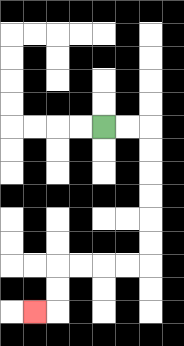{'start': '[4, 5]', 'end': '[1, 13]', 'path_directions': 'R,R,D,D,D,D,D,D,L,L,L,L,D,D,L', 'path_coordinates': '[[4, 5], [5, 5], [6, 5], [6, 6], [6, 7], [6, 8], [6, 9], [6, 10], [6, 11], [5, 11], [4, 11], [3, 11], [2, 11], [2, 12], [2, 13], [1, 13]]'}